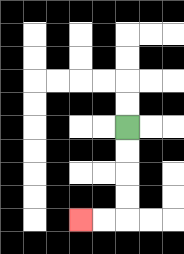{'start': '[5, 5]', 'end': '[3, 9]', 'path_directions': 'D,D,D,D,L,L', 'path_coordinates': '[[5, 5], [5, 6], [5, 7], [5, 8], [5, 9], [4, 9], [3, 9]]'}